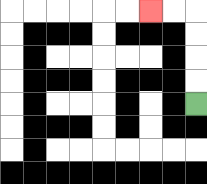{'start': '[8, 4]', 'end': '[6, 0]', 'path_directions': 'U,U,U,U,L,L', 'path_coordinates': '[[8, 4], [8, 3], [8, 2], [8, 1], [8, 0], [7, 0], [6, 0]]'}